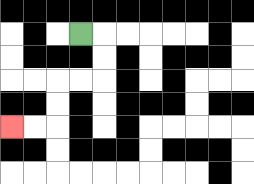{'start': '[3, 1]', 'end': '[0, 5]', 'path_directions': 'R,D,D,L,L,D,D,L,L', 'path_coordinates': '[[3, 1], [4, 1], [4, 2], [4, 3], [3, 3], [2, 3], [2, 4], [2, 5], [1, 5], [0, 5]]'}